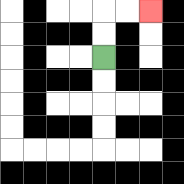{'start': '[4, 2]', 'end': '[6, 0]', 'path_directions': 'U,U,R,R', 'path_coordinates': '[[4, 2], [4, 1], [4, 0], [5, 0], [6, 0]]'}